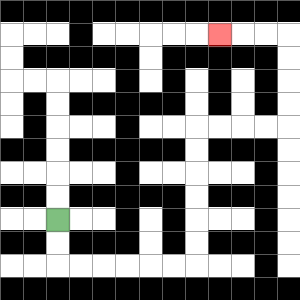{'start': '[2, 9]', 'end': '[9, 1]', 'path_directions': 'D,D,R,R,R,R,R,R,U,U,U,U,U,U,R,R,R,R,U,U,U,U,L,L,L', 'path_coordinates': '[[2, 9], [2, 10], [2, 11], [3, 11], [4, 11], [5, 11], [6, 11], [7, 11], [8, 11], [8, 10], [8, 9], [8, 8], [8, 7], [8, 6], [8, 5], [9, 5], [10, 5], [11, 5], [12, 5], [12, 4], [12, 3], [12, 2], [12, 1], [11, 1], [10, 1], [9, 1]]'}